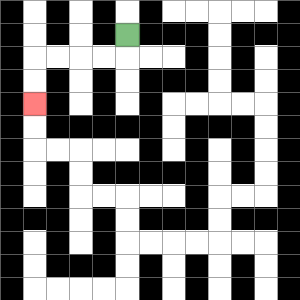{'start': '[5, 1]', 'end': '[1, 4]', 'path_directions': 'D,L,L,L,L,D,D', 'path_coordinates': '[[5, 1], [5, 2], [4, 2], [3, 2], [2, 2], [1, 2], [1, 3], [1, 4]]'}